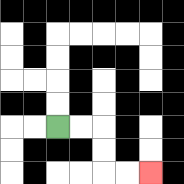{'start': '[2, 5]', 'end': '[6, 7]', 'path_directions': 'R,R,D,D,R,R', 'path_coordinates': '[[2, 5], [3, 5], [4, 5], [4, 6], [4, 7], [5, 7], [6, 7]]'}